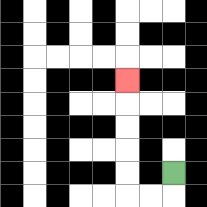{'start': '[7, 7]', 'end': '[5, 3]', 'path_directions': 'D,L,L,U,U,U,U,U', 'path_coordinates': '[[7, 7], [7, 8], [6, 8], [5, 8], [5, 7], [5, 6], [5, 5], [5, 4], [5, 3]]'}